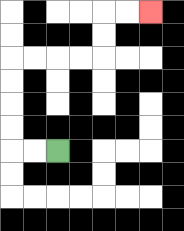{'start': '[2, 6]', 'end': '[6, 0]', 'path_directions': 'L,L,U,U,U,U,R,R,R,R,U,U,R,R', 'path_coordinates': '[[2, 6], [1, 6], [0, 6], [0, 5], [0, 4], [0, 3], [0, 2], [1, 2], [2, 2], [3, 2], [4, 2], [4, 1], [4, 0], [5, 0], [6, 0]]'}